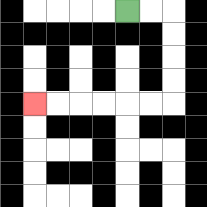{'start': '[5, 0]', 'end': '[1, 4]', 'path_directions': 'R,R,D,D,D,D,L,L,L,L,L,L', 'path_coordinates': '[[5, 0], [6, 0], [7, 0], [7, 1], [7, 2], [7, 3], [7, 4], [6, 4], [5, 4], [4, 4], [3, 4], [2, 4], [1, 4]]'}